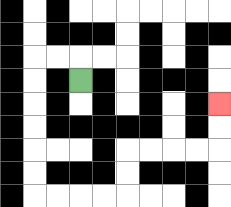{'start': '[3, 3]', 'end': '[9, 4]', 'path_directions': 'U,L,L,D,D,D,D,D,D,R,R,R,R,U,U,R,R,R,R,U,U', 'path_coordinates': '[[3, 3], [3, 2], [2, 2], [1, 2], [1, 3], [1, 4], [1, 5], [1, 6], [1, 7], [1, 8], [2, 8], [3, 8], [4, 8], [5, 8], [5, 7], [5, 6], [6, 6], [7, 6], [8, 6], [9, 6], [9, 5], [9, 4]]'}